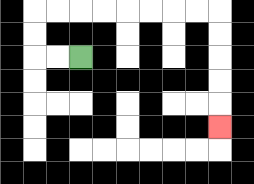{'start': '[3, 2]', 'end': '[9, 5]', 'path_directions': 'L,L,U,U,R,R,R,R,R,R,R,R,D,D,D,D,D', 'path_coordinates': '[[3, 2], [2, 2], [1, 2], [1, 1], [1, 0], [2, 0], [3, 0], [4, 0], [5, 0], [6, 0], [7, 0], [8, 0], [9, 0], [9, 1], [9, 2], [9, 3], [9, 4], [9, 5]]'}